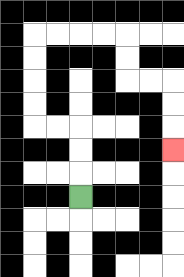{'start': '[3, 8]', 'end': '[7, 6]', 'path_directions': 'U,U,U,L,L,U,U,U,U,R,R,R,R,D,D,R,R,D,D,D', 'path_coordinates': '[[3, 8], [3, 7], [3, 6], [3, 5], [2, 5], [1, 5], [1, 4], [1, 3], [1, 2], [1, 1], [2, 1], [3, 1], [4, 1], [5, 1], [5, 2], [5, 3], [6, 3], [7, 3], [7, 4], [7, 5], [7, 6]]'}